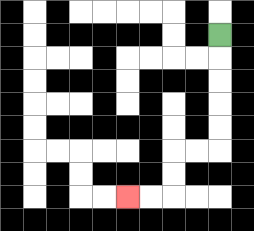{'start': '[9, 1]', 'end': '[5, 8]', 'path_directions': 'D,D,D,D,D,L,L,D,D,L,L', 'path_coordinates': '[[9, 1], [9, 2], [9, 3], [9, 4], [9, 5], [9, 6], [8, 6], [7, 6], [7, 7], [7, 8], [6, 8], [5, 8]]'}